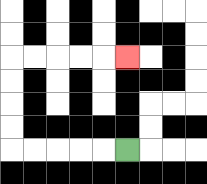{'start': '[5, 6]', 'end': '[5, 2]', 'path_directions': 'L,L,L,L,L,U,U,U,U,R,R,R,R,R', 'path_coordinates': '[[5, 6], [4, 6], [3, 6], [2, 6], [1, 6], [0, 6], [0, 5], [0, 4], [0, 3], [0, 2], [1, 2], [2, 2], [3, 2], [4, 2], [5, 2]]'}